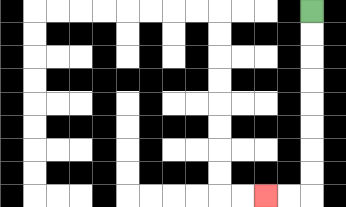{'start': '[13, 0]', 'end': '[11, 8]', 'path_directions': 'D,D,D,D,D,D,D,D,L,L', 'path_coordinates': '[[13, 0], [13, 1], [13, 2], [13, 3], [13, 4], [13, 5], [13, 6], [13, 7], [13, 8], [12, 8], [11, 8]]'}